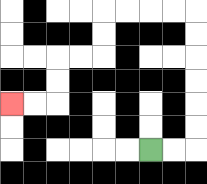{'start': '[6, 6]', 'end': '[0, 4]', 'path_directions': 'R,R,U,U,U,U,U,U,L,L,L,L,D,D,L,L,D,D,L,L', 'path_coordinates': '[[6, 6], [7, 6], [8, 6], [8, 5], [8, 4], [8, 3], [8, 2], [8, 1], [8, 0], [7, 0], [6, 0], [5, 0], [4, 0], [4, 1], [4, 2], [3, 2], [2, 2], [2, 3], [2, 4], [1, 4], [0, 4]]'}